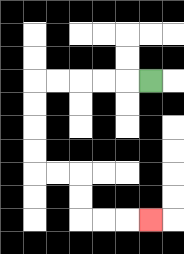{'start': '[6, 3]', 'end': '[6, 9]', 'path_directions': 'L,L,L,L,L,D,D,D,D,R,R,D,D,R,R,R', 'path_coordinates': '[[6, 3], [5, 3], [4, 3], [3, 3], [2, 3], [1, 3], [1, 4], [1, 5], [1, 6], [1, 7], [2, 7], [3, 7], [3, 8], [3, 9], [4, 9], [5, 9], [6, 9]]'}